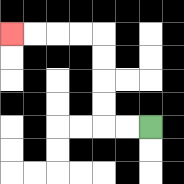{'start': '[6, 5]', 'end': '[0, 1]', 'path_directions': 'L,L,U,U,U,U,L,L,L,L', 'path_coordinates': '[[6, 5], [5, 5], [4, 5], [4, 4], [4, 3], [4, 2], [4, 1], [3, 1], [2, 1], [1, 1], [0, 1]]'}